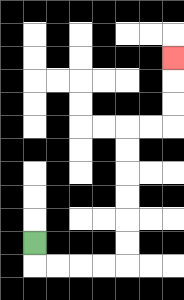{'start': '[1, 10]', 'end': '[7, 2]', 'path_directions': 'D,R,R,R,R,U,U,U,U,U,U,R,R,U,U,U', 'path_coordinates': '[[1, 10], [1, 11], [2, 11], [3, 11], [4, 11], [5, 11], [5, 10], [5, 9], [5, 8], [5, 7], [5, 6], [5, 5], [6, 5], [7, 5], [7, 4], [7, 3], [7, 2]]'}